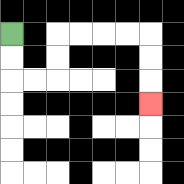{'start': '[0, 1]', 'end': '[6, 4]', 'path_directions': 'D,D,R,R,U,U,R,R,R,R,D,D,D', 'path_coordinates': '[[0, 1], [0, 2], [0, 3], [1, 3], [2, 3], [2, 2], [2, 1], [3, 1], [4, 1], [5, 1], [6, 1], [6, 2], [6, 3], [6, 4]]'}